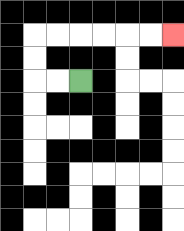{'start': '[3, 3]', 'end': '[7, 1]', 'path_directions': 'L,L,U,U,R,R,R,R,R,R', 'path_coordinates': '[[3, 3], [2, 3], [1, 3], [1, 2], [1, 1], [2, 1], [3, 1], [4, 1], [5, 1], [6, 1], [7, 1]]'}